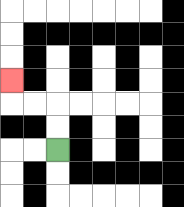{'start': '[2, 6]', 'end': '[0, 3]', 'path_directions': 'U,U,L,L,U', 'path_coordinates': '[[2, 6], [2, 5], [2, 4], [1, 4], [0, 4], [0, 3]]'}